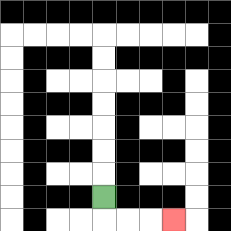{'start': '[4, 8]', 'end': '[7, 9]', 'path_directions': 'D,R,R,R', 'path_coordinates': '[[4, 8], [4, 9], [5, 9], [6, 9], [7, 9]]'}